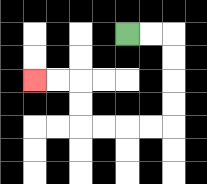{'start': '[5, 1]', 'end': '[1, 3]', 'path_directions': 'R,R,D,D,D,D,L,L,L,L,U,U,L,L', 'path_coordinates': '[[5, 1], [6, 1], [7, 1], [7, 2], [7, 3], [7, 4], [7, 5], [6, 5], [5, 5], [4, 5], [3, 5], [3, 4], [3, 3], [2, 3], [1, 3]]'}